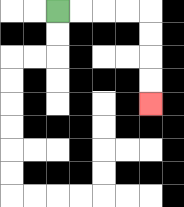{'start': '[2, 0]', 'end': '[6, 4]', 'path_directions': 'R,R,R,R,D,D,D,D', 'path_coordinates': '[[2, 0], [3, 0], [4, 0], [5, 0], [6, 0], [6, 1], [6, 2], [6, 3], [6, 4]]'}